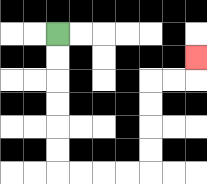{'start': '[2, 1]', 'end': '[8, 2]', 'path_directions': 'D,D,D,D,D,D,R,R,R,R,U,U,U,U,R,R,U', 'path_coordinates': '[[2, 1], [2, 2], [2, 3], [2, 4], [2, 5], [2, 6], [2, 7], [3, 7], [4, 7], [5, 7], [6, 7], [6, 6], [6, 5], [6, 4], [6, 3], [7, 3], [8, 3], [8, 2]]'}